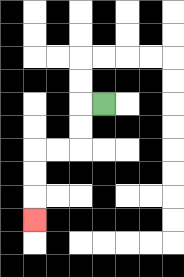{'start': '[4, 4]', 'end': '[1, 9]', 'path_directions': 'L,D,D,L,L,D,D,D', 'path_coordinates': '[[4, 4], [3, 4], [3, 5], [3, 6], [2, 6], [1, 6], [1, 7], [1, 8], [1, 9]]'}